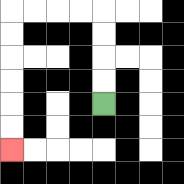{'start': '[4, 4]', 'end': '[0, 6]', 'path_directions': 'U,U,U,U,L,L,L,L,D,D,D,D,D,D', 'path_coordinates': '[[4, 4], [4, 3], [4, 2], [4, 1], [4, 0], [3, 0], [2, 0], [1, 0], [0, 0], [0, 1], [0, 2], [0, 3], [0, 4], [0, 5], [0, 6]]'}